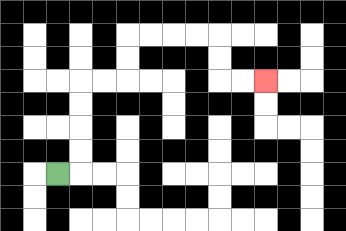{'start': '[2, 7]', 'end': '[11, 3]', 'path_directions': 'R,U,U,U,U,R,R,U,U,R,R,R,R,D,D,R,R', 'path_coordinates': '[[2, 7], [3, 7], [3, 6], [3, 5], [3, 4], [3, 3], [4, 3], [5, 3], [5, 2], [5, 1], [6, 1], [7, 1], [8, 1], [9, 1], [9, 2], [9, 3], [10, 3], [11, 3]]'}